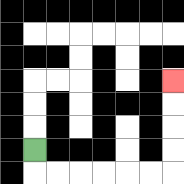{'start': '[1, 6]', 'end': '[7, 3]', 'path_directions': 'D,R,R,R,R,R,R,U,U,U,U', 'path_coordinates': '[[1, 6], [1, 7], [2, 7], [3, 7], [4, 7], [5, 7], [6, 7], [7, 7], [7, 6], [7, 5], [7, 4], [7, 3]]'}